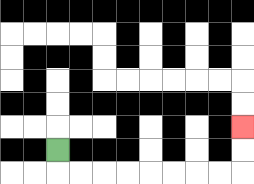{'start': '[2, 6]', 'end': '[10, 5]', 'path_directions': 'D,R,R,R,R,R,R,R,R,U,U', 'path_coordinates': '[[2, 6], [2, 7], [3, 7], [4, 7], [5, 7], [6, 7], [7, 7], [8, 7], [9, 7], [10, 7], [10, 6], [10, 5]]'}